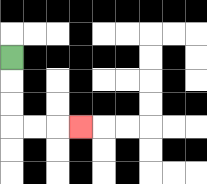{'start': '[0, 2]', 'end': '[3, 5]', 'path_directions': 'D,D,D,R,R,R', 'path_coordinates': '[[0, 2], [0, 3], [0, 4], [0, 5], [1, 5], [2, 5], [3, 5]]'}